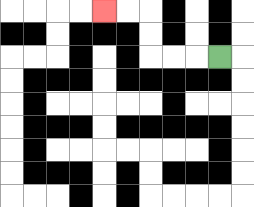{'start': '[9, 2]', 'end': '[4, 0]', 'path_directions': 'L,L,L,U,U,L,L', 'path_coordinates': '[[9, 2], [8, 2], [7, 2], [6, 2], [6, 1], [6, 0], [5, 0], [4, 0]]'}